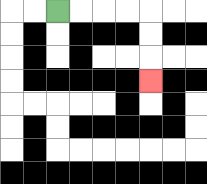{'start': '[2, 0]', 'end': '[6, 3]', 'path_directions': 'R,R,R,R,D,D,D', 'path_coordinates': '[[2, 0], [3, 0], [4, 0], [5, 0], [6, 0], [6, 1], [6, 2], [6, 3]]'}